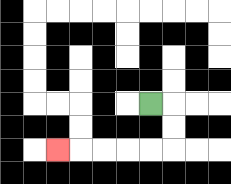{'start': '[6, 4]', 'end': '[2, 6]', 'path_directions': 'R,D,D,L,L,L,L,L', 'path_coordinates': '[[6, 4], [7, 4], [7, 5], [7, 6], [6, 6], [5, 6], [4, 6], [3, 6], [2, 6]]'}